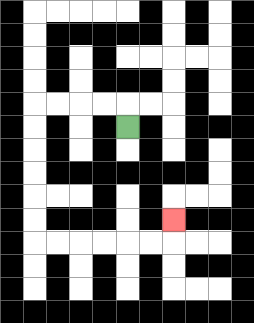{'start': '[5, 5]', 'end': '[7, 9]', 'path_directions': 'U,L,L,L,L,D,D,D,D,D,D,R,R,R,R,R,R,U', 'path_coordinates': '[[5, 5], [5, 4], [4, 4], [3, 4], [2, 4], [1, 4], [1, 5], [1, 6], [1, 7], [1, 8], [1, 9], [1, 10], [2, 10], [3, 10], [4, 10], [5, 10], [6, 10], [7, 10], [7, 9]]'}